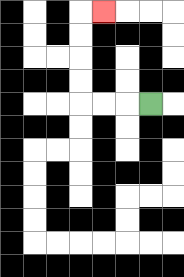{'start': '[6, 4]', 'end': '[4, 0]', 'path_directions': 'L,L,L,U,U,U,U,R', 'path_coordinates': '[[6, 4], [5, 4], [4, 4], [3, 4], [3, 3], [3, 2], [3, 1], [3, 0], [4, 0]]'}